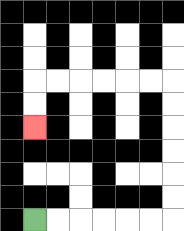{'start': '[1, 9]', 'end': '[1, 5]', 'path_directions': 'R,R,R,R,R,R,U,U,U,U,U,U,L,L,L,L,L,L,D,D', 'path_coordinates': '[[1, 9], [2, 9], [3, 9], [4, 9], [5, 9], [6, 9], [7, 9], [7, 8], [7, 7], [7, 6], [7, 5], [7, 4], [7, 3], [6, 3], [5, 3], [4, 3], [3, 3], [2, 3], [1, 3], [1, 4], [1, 5]]'}